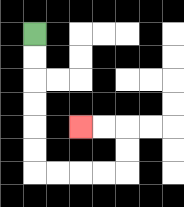{'start': '[1, 1]', 'end': '[3, 5]', 'path_directions': 'D,D,D,D,D,D,R,R,R,R,U,U,L,L', 'path_coordinates': '[[1, 1], [1, 2], [1, 3], [1, 4], [1, 5], [1, 6], [1, 7], [2, 7], [3, 7], [4, 7], [5, 7], [5, 6], [5, 5], [4, 5], [3, 5]]'}